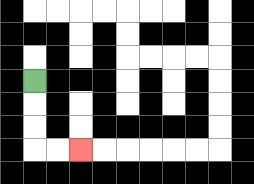{'start': '[1, 3]', 'end': '[3, 6]', 'path_directions': 'D,D,D,R,R', 'path_coordinates': '[[1, 3], [1, 4], [1, 5], [1, 6], [2, 6], [3, 6]]'}